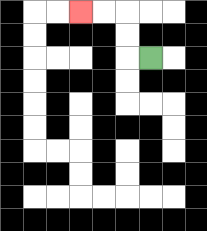{'start': '[6, 2]', 'end': '[3, 0]', 'path_directions': 'L,U,U,L,L', 'path_coordinates': '[[6, 2], [5, 2], [5, 1], [5, 0], [4, 0], [3, 0]]'}